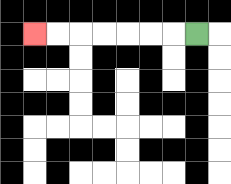{'start': '[8, 1]', 'end': '[1, 1]', 'path_directions': 'L,L,L,L,L,L,L', 'path_coordinates': '[[8, 1], [7, 1], [6, 1], [5, 1], [4, 1], [3, 1], [2, 1], [1, 1]]'}